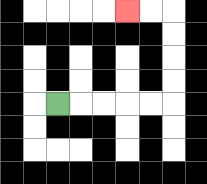{'start': '[2, 4]', 'end': '[5, 0]', 'path_directions': 'R,R,R,R,R,U,U,U,U,L,L', 'path_coordinates': '[[2, 4], [3, 4], [4, 4], [5, 4], [6, 4], [7, 4], [7, 3], [7, 2], [7, 1], [7, 0], [6, 0], [5, 0]]'}